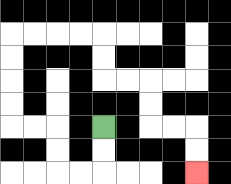{'start': '[4, 5]', 'end': '[8, 7]', 'path_directions': 'D,D,L,L,U,U,L,L,U,U,U,U,R,R,R,R,D,D,R,R,D,D,R,R,D,D', 'path_coordinates': '[[4, 5], [4, 6], [4, 7], [3, 7], [2, 7], [2, 6], [2, 5], [1, 5], [0, 5], [0, 4], [0, 3], [0, 2], [0, 1], [1, 1], [2, 1], [3, 1], [4, 1], [4, 2], [4, 3], [5, 3], [6, 3], [6, 4], [6, 5], [7, 5], [8, 5], [8, 6], [8, 7]]'}